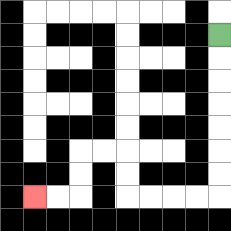{'start': '[9, 1]', 'end': '[1, 8]', 'path_directions': 'D,D,D,D,D,D,D,L,L,L,L,U,U,L,L,D,D,L,L', 'path_coordinates': '[[9, 1], [9, 2], [9, 3], [9, 4], [9, 5], [9, 6], [9, 7], [9, 8], [8, 8], [7, 8], [6, 8], [5, 8], [5, 7], [5, 6], [4, 6], [3, 6], [3, 7], [3, 8], [2, 8], [1, 8]]'}